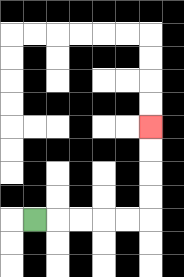{'start': '[1, 9]', 'end': '[6, 5]', 'path_directions': 'R,R,R,R,R,U,U,U,U', 'path_coordinates': '[[1, 9], [2, 9], [3, 9], [4, 9], [5, 9], [6, 9], [6, 8], [6, 7], [6, 6], [6, 5]]'}